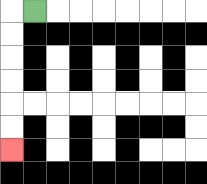{'start': '[1, 0]', 'end': '[0, 6]', 'path_directions': 'L,D,D,D,D,D,D', 'path_coordinates': '[[1, 0], [0, 0], [0, 1], [0, 2], [0, 3], [0, 4], [0, 5], [0, 6]]'}